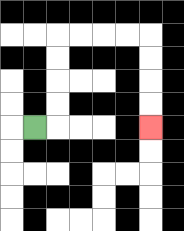{'start': '[1, 5]', 'end': '[6, 5]', 'path_directions': 'R,U,U,U,U,R,R,R,R,D,D,D,D', 'path_coordinates': '[[1, 5], [2, 5], [2, 4], [2, 3], [2, 2], [2, 1], [3, 1], [4, 1], [5, 1], [6, 1], [6, 2], [6, 3], [6, 4], [6, 5]]'}